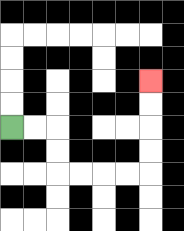{'start': '[0, 5]', 'end': '[6, 3]', 'path_directions': 'R,R,D,D,R,R,R,R,U,U,U,U', 'path_coordinates': '[[0, 5], [1, 5], [2, 5], [2, 6], [2, 7], [3, 7], [4, 7], [5, 7], [6, 7], [6, 6], [6, 5], [6, 4], [6, 3]]'}